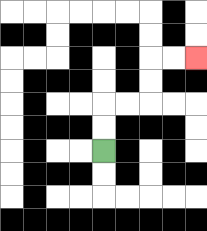{'start': '[4, 6]', 'end': '[8, 2]', 'path_directions': 'U,U,R,R,U,U,R,R', 'path_coordinates': '[[4, 6], [4, 5], [4, 4], [5, 4], [6, 4], [6, 3], [6, 2], [7, 2], [8, 2]]'}